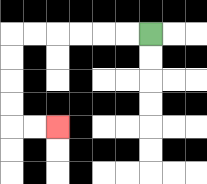{'start': '[6, 1]', 'end': '[2, 5]', 'path_directions': 'L,L,L,L,L,L,D,D,D,D,R,R', 'path_coordinates': '[[6, 1], [5, 1], [4, 1], [3, 1], [2, 1], [1, 1], [0, 1], [0, 2], [0, 3], [0, 4], [0, 5], [1, 5], [2, 5]]'}